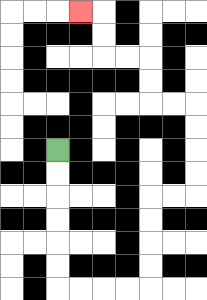{'start': '[2, 6]', 'end': '[3, 0]', 'path_directions': 'D,D,D,D,D,D,R,R,R,R,U,U,U,U,R,R,U,U,U,U,L,L,U,U,L,L,U,U,L', 'path_coordinates': '[[2, 6], [2, 7], [2, 8], [2, 9], [2, 10], [2, 11], [2, 12], [3, 12], [4, 12], [5, 12], [6, 12], [6, 11], [6, 10], [6, 9], [6, 8], [7, 8], [8, 8], [8, 7], [8, 6], [8, 5], [8, 4], [7, 4], [6, 4], [6, 3], [6, 2], [5, 2], [4, 2], [4, 1], [4, 0], [3, 0]]'}